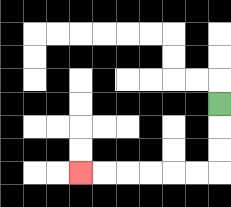{'start': '[9, 4]', 'end': '[3, 7]', 'path_directions': 'D,D,D,L,L,L,L,L,L', 'path_coordinates': '[[9, 4], [9, 5], [9, 6], [9, 7], [8, 7], [7, 7], [6, 7], [5, 7], [4, 7], [3, 7]]'}